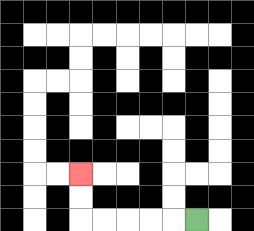{'start': '[8, 9]', 'end': '[3, 7]', 'path_directions': 'L,L,L,L,L,U,U', 'path_coordinates': '[[8, 9], [7, 9], [6, 9], [5, 9], [4, 9], [3, 9], [3, 8], [3, 7]]'}